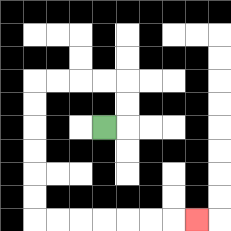{'start': '[4, 5]', 'end': '[8, 9]', 'path_directions': 'R,U,U,L,L,L,L,D,D,D,D,D,D,R,R,R,R,R,R,R', 'path_coordinates': '[[4, 5], [5, 5], [5, 4], [5, 3], [4, 3], [3, 3], [2, 3], [1, 3], [1, 4], [1, 5], [1, 6], [1, 7], [1, 8], [1, 9], [2, 9], [3, 9], [4, 9], [5, 9], [6, 9], [7, 9], [8, 9]]'}